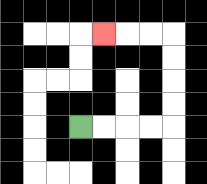{'start': '[3, 5]', 'end': '[4, 1]', 'path_directions': 'R,R,R,R,U,U,U,U,L,L,L', 'path_coordinates': '[[3, 5], [4, 5], [5, 5], [6, 5], [7, 5], [7, 4], [7, 3], [7, 2], [7, 1], [6, 1], [5, 1], [4, 1]]'}